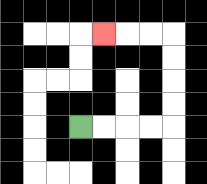{'start': '[3, 5]', 'end': '[4, 1]', 'path_directions': 'R,R,R,R,U,U,U,U,L,L,L', 'path_coordinates': '[[3, 5], [4, 5], [5, 5], [6, 5], [7, 5], [7, 4], [7, 3], [7, 2], [7, 1], [6, 1], [5, 1], [4, 1]]'}